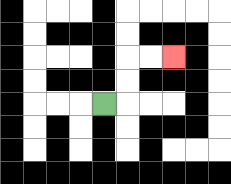{'start': '[4, 4]', 'end': '[7, 2]', 'path_directions': 'R,U,U,R,R', 'path_coordinates': '[[4, 4], [5, 4], [5, 3], [5, 2], [6, 2], [7, 2]]'}